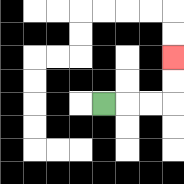{'start': '[4, 4]', 'end': '[7, 2]', 'path_directions': 'R,R,R,U,U', 'path_coordinates': '[[4, 4], [5, 4], [6, 4], [7, 4], [7, 3], [7, 2]]'}